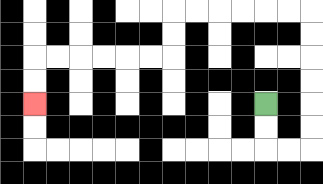{'start': '[11, 4]', 'end': '[1, 4]', 'path_directions': 'D,D,R,R,U,U,U,U,U,U,L,L,L,L,L,L,D,D,L,L,L,L,L,L,D,D', 'path_coordinates': '[[11, 4], [11, 5], [11, 6], [12, 6], [13, 6], [13, 5], [13, 4], [13, 3], [13, 2], [13, 1], [13, 0], [12, 0], [11, 0], [10, 0], [9, 0], [8, 0], [7, 0], [7, 1], [7, 2], [6, 2], [5, 2], [4, 2], [3, 2], [2, 2], [1, 2], [1, 3], [1, 4]]'}